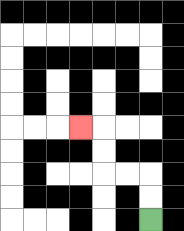{'start': '[6, 9]', 'end': '[3, 5]', 'path_directions': 'U,U,L,L,U,U,L', 'path_coordinates': '[[6, 9], [6, 8], [6, 7], [5, 7], [4, 7], [4, 6], [4, 5], [3, 5]]'}